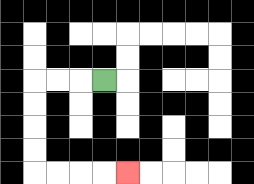{'start': '[4, 3]', 'end': '[5, 7]', 'path_directions': 'L,L,L,D,D,D,D,R,R,R,R', 'path_coordinates': '[[4, 3], [3, 3], [2, 3], [1, 3], [1, 4], [1, 5], [1, 6], [1, 7], [2, 7], [3, 7], [4, 7], [5, 7]]'}